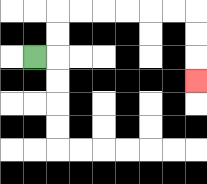{'start': '[1, 2]', 'end': '[8, 3]', 'path_directions': 'R,U,U,R,R,R,R,R,R,D,D,D', 'path_coordinates': '[[1, 2], [2, 2], [2, 1], [2, 0], [3, 0], [4, 0], [5, 0], [6, 0], [7, 0], [8, 0], [8, 1], [8, 2], [8, 3]]'}